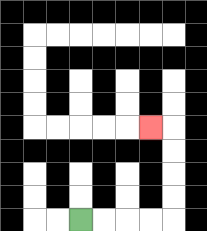{'start': '[3, 9]', 'end': '[6, 5]', 'path_directions': 'R,R,R,R,U,U,U,U,L', 'path_coordinates': '[[3, 9], [4, 9], [5, 9], [6, 9], [7, 9], [7, 8], [7, 7], [7, 6], [7, 5], [6, 5]]'}